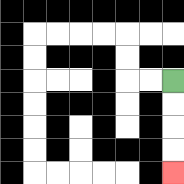{'start': '[7, 3]', 'end': '[7, 7]', 'path_directions': 'D,D,D,D', 'path_coordinates': '[[7, 3], [7, 4], [7, 5], [7, 6], [7, 7]]'}